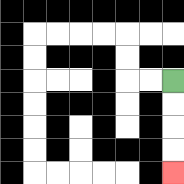{'start': '[7, 3]', 'end': '[7, 7]', 'path_directions': 'D,D,D,D', 'path_coordinates': '[[7, 3], [7, 4], [7, 5], [7, 6], [7, 7]]'}